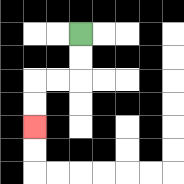{'start': '[3, 1]', 'end': '[1, 5]', 'path_directions': 'D,D,L,L,D,D', 'path_coordinates': '[[3, 1], [3, 2], [3, 3], [2, 3], [1, 3], [1, 4], [1, 5]]'}